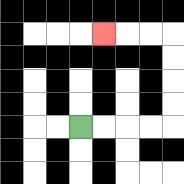{'start': '[3, 5]', 'end': '[4, 1]', 'path_directions': 'R,R,R,R,U,U,U,U,L,L,L', 'path_coordinates': '[[3, 5], [4, 5], [5, 5], [6, 5], [7, 5], [7, 4], [7, 3], [7, 2], [7, 1], [6, 1], [5, 1], [4, 1]]'}